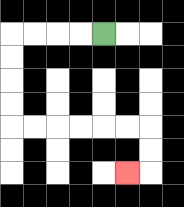{'start': '[4, 1]', 'end': '[5, 7]', 'path_directions': 'L,L,L,L,D,D,D,D,R,R,R,R,R,R,D,D,L', 'path_coordinates': '[[4, 1], [3, 1], [2, 1], [1, 1], [0, 1], [0, 2], [0, 3], [0, 4], [0, 5], [1, 5], [2, 5], [3, 5], [4, 5], [5, 5], [6, 5], [6, 6], [6, 7], [5, 7]]'}